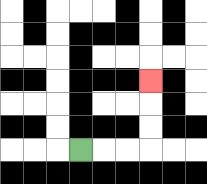{'start': '[3, 6]', 'end': '[6, 3]', 'path_directions': 'R,R,R,U,U,U', 'path_coordinates': '[[3, 6], [4, 6], [5, 6], [6, 6], [6, 5], [6, 4], [6, 3]]'}